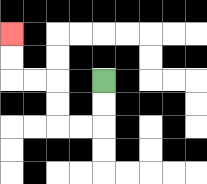{'start': '[4, 3]', 'end': '[0, 1]', 'path_directions': 'D,D,L,L,U,U,L,L,U,U', 'path_coordinates': '[[4, 3], [4, 4], [4, 5], [3, 5], [2, 5], [2, 4], [2, 3], [1, 3], [0, 3], [0, 2], [0, 1]]'}